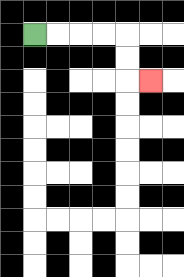{'start': '[1, 1]', 'end': '[6, 3]', 'path_directions': 'R,R,R,R,D,D,R', 'path_coordinates': '[[1, 1], [2, 1], [3, 1], [4, 1], [5, 1], [5, 2], [5, 3], [6, 3]]'}